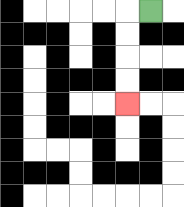{'start': '[6, 0]', 'end': '[5, 4]', 'path_directions': 'L,D,D,D,D', 'path_coordinates': '[[6, 0], [5, 0], [5, 1], [5, 2], [5, 3], [5, 4]]'}